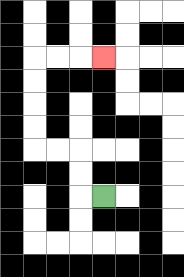{'start': '[4, 8]', 'end': '[4, 2]', 'path_directions': 'L,U,U,L,L,U,U,U,U,R,R,R', 'path_coordinates': '[[4, 8], [3, 8], [3, 7], [3, 6], [2, 6], [1, 6], [1, 5], [1, 4], [1, 3], [1, 2], [2, 2], [3, 2], [4, 2]]'}